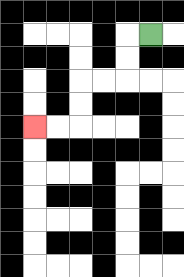{'start': '[6, 1]', 'end': '[1, 5]', 'path_directions': 'L,D,D,L,L,D,D,L,L', 'path_coordinates': '[[6, 1], [5, 1], [5, 2], [5, 3], [4, 3], [3, 3], [3, 4], [3, 5], [2, 5], [1, 5]]'}